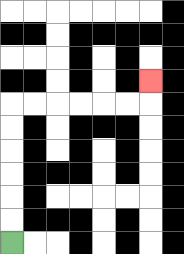{'start': '[0, 10]', 'end': '[6, 3]', 'path_directions': 'U,U,U,U,U,U,R,R,R,R,R,R,U', 'path_coordinates': '[[0, 10], [0, 9], [0, 8], [0, 7], [0, 6], [0, 5], [0, 4], [1, 4], [2, 4], [3, 4], [4, 4], [5, 4], [6, 4], [6, 3]]'}